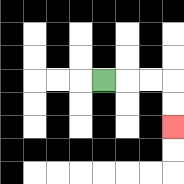{'start': '[4, 3]', 'end': '[7, 5]', 'path_directions': 'R,R,R,D,D', 'path_coordinates': '[[4, 3], [5, 3], [6, 3], [7, 3], [7, 4], [7, 5]]'}